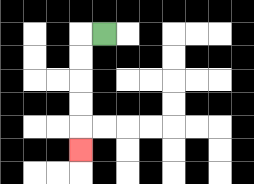{'start': '[4, 1]', 'end': '[3, 6]', 'path_directions': 'L,D,D,D,D,D', 'path_coordinates': '[[4, 1], [3, 1], [3, 2], [3, 3], [3, 4], [3, 5], [3, 6]]'}